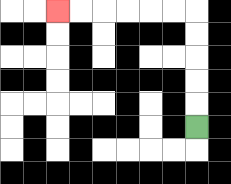{'start': '[8, 5]', 'end': '[2, 0]', 'path_directions': 'U,U,U,U,U,L,L,L,L,L,L', 'path_coordinates': '[[8, 5], [8, 4], [8, 3], [8, 2], [8, 1], [8, 0], [7, 0], [6, 0], [5, 0], [4, 0], [3, 0], [2, 0]]'}